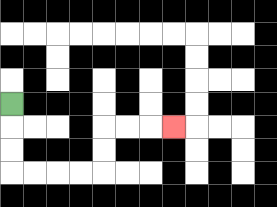{'start': '[0, 4]', 'end': '[7, 5]', 'path_directions': 'D,D,D,R,R,R,R,U,U,R,R,R', 'path_coordinates': '[[0, 4], [0, 5], [0, 6], [0, 7], [1, 7], [2, 7], [3, 7], [4, 7], [4, 6], [4, 5], [5, 5], [6, 5], [7, 5]]'}